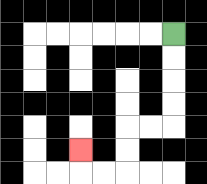{'start': '[7, 1]', 'end': '[3, 6]', 'path_directions': 'D,D,D,D,L,L,D,D,L,L,U', 'path_coordinates': '[[7, 1], [7, 2], [7, 3], [7, 4], [7, 5], [6, 5], [5, 5], [5, 6], [5, 7], [4, 7], [3, 7], [3, 6]]'}